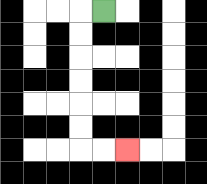{'start': '[4, 0]', 'end': '[5, 6]', 'path_directions': 'L,D,D,D,D,D,D,R,R', 'path_coordinates': '[[4, 0], [3, 0], [3, 1], [3, 2], [3, 3], [3, 4], [3, 5], [3, 6], [4, 6], [5, 6]]'}